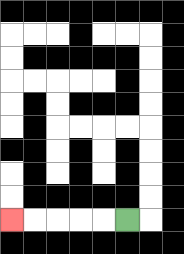{'start': '[5, 9]', 'end': '[0, 9]', 'path_directions': 'L,L,L,L,L', 'path_coordinates': '[[5, 9], [4, 9], [3, 9], [2, 9], [1, 9], [0, 9]]'}